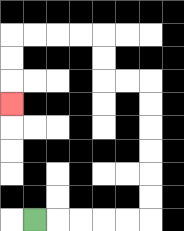{'start': '[1, 9]', 'end': '[0, 4]', 'path_directions': 'R,R,R,R,R,U,U,U,U,U,U,L,L,U,U,L,L,L,L,D,D,D', 'path_coordinates': '[[1, 9], [2, 9], [3, 9], [4, 9], [5, 9], [6, 9], [6, 8], [6, 7], [6, 6], [6, 5], [6, 4], [6, 3], [5, 3], [4, 3], [4, 2], [4, 1], [3, 1], [2, 1], [1, 1], [0, 1], [0, 2], [0, 3], [0, 4]]'}